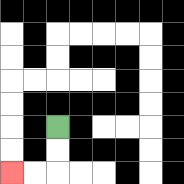{'start': '[2, 5]', 'end': '[0, 7]', 'path_directions': 'D,D,L,L', 'path_coordinates': '[[2, 5], [2, 6], [2, 7], [1, 7], [0, 7]]'}